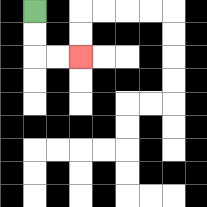{'start': '[1, 0]', 'end': '[3, 2]', 'path_directions': 'D,D,R,R', 'path_coordinates': '[[1, 0], [1, 1], [1, 2], [2, 2], [3, 2]]'}